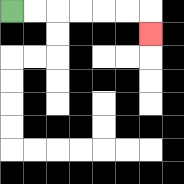{'start': '[0, 0]', 'end': '[6, 1]', 'path_directions': 'R,R,R,R,R,R,D', 'path_coordinates': '[[0, 0], [1, 0], [2, 0], [3, 0], [4, 0], [5, 0], [6, 0], [6, 1]]'}